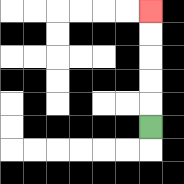{'start': '[6, 5]', 'end': '[6, 0]', 'path_directions': 'U,U,U,U,U', 'path_coordinates': '[[6, 5], [6, 4], [6, 3], [6, 2], [6, 1], [6, 0]]'}